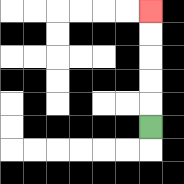{'start': '[6, 5]', 'end': '[6, 0]', 'path_directions': 'U,U,U,U,U', 'path_coordinates': '[[6, 5], [6, 4], [6, 3], [6, 2], [6, 1], [6, 0]]'}